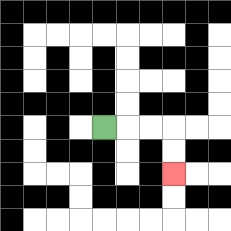{'start': '[4, 5]', 'end': '[7, 7]', 'path_directions': 'R,R,R,D,D', 'path_coordinates': '[[4, 5], [5, 5], [6, 5], [7, 5], [7, 6], [7, 7]]'}